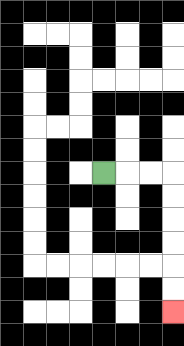{'start': '[4, 7]', 'end': '[7, 13]', 'path_directions': 'R,R,R,D,D,D,D,D,D', 'path_coordinates': '[[4, 7], [5, 7], [6, 7], [7, 7], [7, 8], [7, 9], [7, 10], [7, 11], [7, 12], [7, 13]]'}